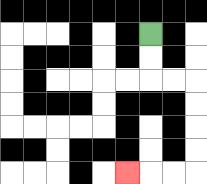{'start': '[6, 1]', 'end': '[5, 7]', 'path_directions': 'D,D,R,R,D,D,D,D,L,L,L', 'path_coordinates': '[[6, 1], [6, 2], [6, 3], [7, 3], [8, 3], [8, 4], [8, 5], [8, 6], [8, 7], [7, 7], [6, 7], [5, 7]]'}